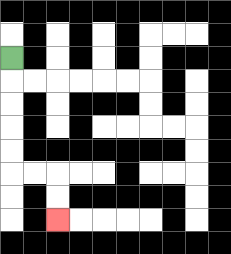{'start': '[0, 2]', 'end': '[2, 9]', 'path_directions': 'D,D,D,D,D,R,R,D,D', 'path_coordinates': '[[0, 2], [0, 3], [0, 4], [0, 5], [0, 6], [0, 7], [1, 7], [2, 7], [2, 8], [2, 9]]'}